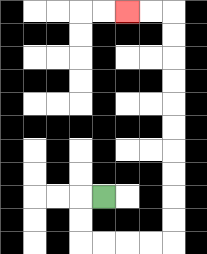{'start': '[4, 8]', 'end': '[5, 0]', 'path_directions': 'L,D,D,R,R,R,R,U,U,U,U,U,U,U,U,U,U,L,L', 'path_coordinates': '[[4, 8], [3, 8], [3, 9], [3, 10], [4, 10], [5, 10], [6, 10], [7, 10], [7, 9], [7, 8], [7, 7], [7, 6], [7, 5], [7, 4], [7, 3], [7, 2], [7, 1], [7, 0], [6, 0], [5, 0]]'}